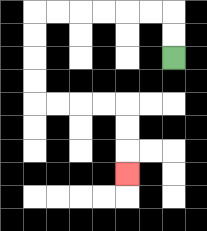{'start': '[7, 2]', 'end': '[5, 7]', 'path_directions': 'U,U,L,L,L,L,L,L,D,D,D,D,R,R,R,R,D,D,D', 'path_coordinates': '[[7, 2], [7, 1], [7, 0], [6, 0], [5, 0], [4, 0], [3, 0], [2, 0], [1, 0], [1, 1], [1, 2], [1, 3], [1, 4], [2, 4], [3, 4], [4, 4], [5, 4], [5, 5], [5, 6], [5, 7]]'}